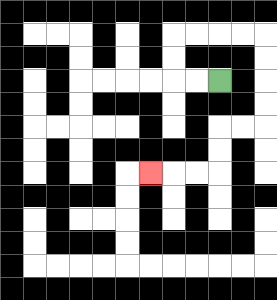{'start': '[9, 3]', 'end': '[6, 7]', 'path_directions': 'L,L,U,U,R,R,R,R,D,D,D,D,L,L,D,D,L,L,L', 'path_coordinates': '[[9, 3], [8, 3], [7, 3], [7, 2], [7, 1], [8, 1], [9, 1], [10, 1], [11, 1], [11, 2], [11, 3], [11, 4], [11, 5], [10, 5], [9, 5], [9, 6], [9, 7], [8, 7], [7, 7], [6, 7]]'}